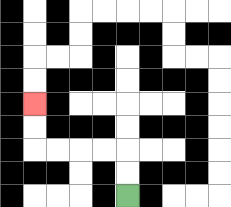{'start': '[5, 8]', 'end': '[1, 4]', 'path_directions': 'U,U,L,L,L,L,U,U', 'path_coordinates': '[[5, 8], [5, 7], [5, 6], [4, 6], [3, 6], [2, 6], [1, 6], [1, 5], [1, 4]]'}